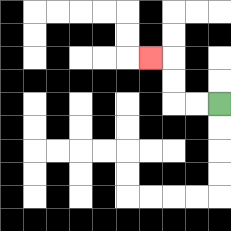{'start': '[9, 4]', 'end': '[6, 2]', 'path_directions': 'L,L,U,U,L', 'path_coordinates': '[[9, 4], [8, 4], [7, 4], [7, 3], [7, 2], [6, 2]]'}